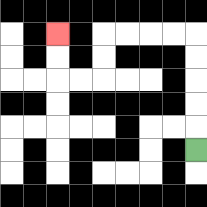{'start': '[8, 6]', 'end': '[2, 1]', 'path_directions': 'U,U,U,U,U,L,L,L,L,D,D,L,L,U,U', 'path_coordinates': '[[8, 6], [8, 5], [8, 4], [8, 3], [8, 2], [8, 1], [7, 1], [6, 1], [5, 1], [4, 1], [4, 2], [4, 3], [3, 3], [2, 3], [2, 2], [2, 1]]'}